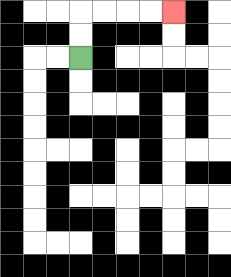{'start': '[3, 2]', 'end': '[7, 0]', 'path_directions': 'U,U,R,R,R,R', 'path_coordinates': '[[3, 2], [3, 1], [3, 0], [4, 0], [5, 0], [6, 0], [7, 0]]'}